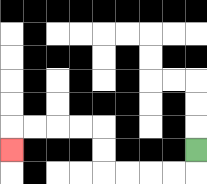{'start': '[8, 6]', 'end': '[0, 6]', 'path_directions': 'D,L,L,L,L,U,U,L,L,L,L,D', 'path_coordinates': '[[8, 6], [8, 7], [7, 7], [6, 7], [5, 7], [4, 7], [4, 6], [4, 5], [3, 5], [2, 5], [1, 5], [0, 5], [0, 6]]'}